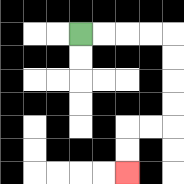{'start': '[3, 1]', 'end': '[5, 7]', 'path_directions': 'R,R,R,R,D,D,D,D,L,L,D,D', 'path_coordinates': '[[3, 1], [4, 1], [5, 1], [6, 1], [7, 1], [7, 2], [7, 3], [7, 4], [7, 5], [6, 5], [5, 5], [5, 6], [5, 7]]'}